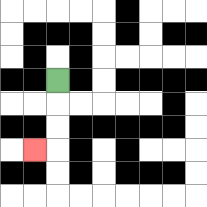{'start': '[2, 3]', 'end': '[1, 6]', 'path_directions': 'D,D,D,L', 'path_coordinates': '[[2, 3], [2, 4], [2, 5], [2, 6], [1, 6]]'}